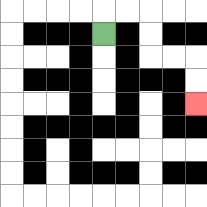{'start': '[4, 1]', 'end': '[8, 4]', 'path_directions': 'U,R,R,D,D,R,R,D,D', 'path_coordinates': '[[4, 1], [4, 0], [5, 0], [6, 0], [6, 1], [6, 2], [7, 2], [8, 2], [8, 3], [8, 4]]'}